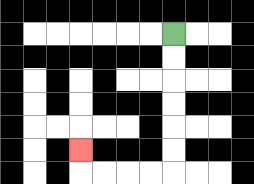{'start': '[7, 1]', 'end': '[3, 6]', 'path_directions': 'D,D,D,D,D,D,L,L,L,L,U', 'path_coordinates': '[[7, 1], [7, 2], [7, 3], [7, 4], [7, 5], [7, 6], [7, 7], [6, 7], [5, 7], [4, 7], [3, 7], [3, 6]]'}